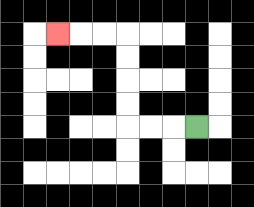{'start': '[8, 5]', 'end': '[2, 1]', 'path_directions': 'L,L,L,U,U,U,U,L,L,L', 'path_coordinates': '[[8, 5], [7, 5], [6, 5], [5, 5], [5, 4], [5, 3], [5, 2], [5, 1], [4, 1], [3, 1], [2, 1]]'}